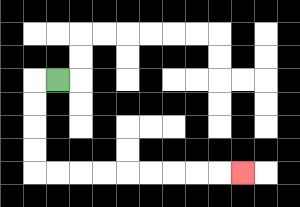{'start': '[2, 3]', 'end': '[10, 7]', 'path_directions': 'L,D,D,D,D,R,R,R,R,R,R,R,R,R', 'path_coordinates': '[[2, 3], [1, 3], [1, 4], [1, 5], [1, 6], [1, 7], [2, 7], [3, 7], [4, 7], [5, 7], [6, 7], [7, 7], [8, 7], [9, 7], [10, 7]]'}